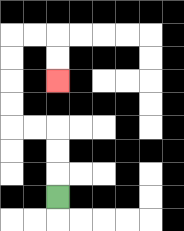{'start': '[2, 8]', 'end': '[2, 3]', 'path_directions': 'U,U,U,L,L,U,U,U,U,R,R,D,D', 'path_coordinates': '[[2, 8], [2, 7], [2, 6], [2, 5], [1, 5], [0, 5], [0, 4], [0, 3], [0, 2], [0, 1], [1, 1], [2, 1], [2, 2], [2, 3]]'}